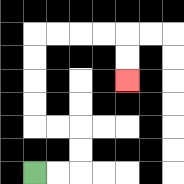{'start': '[1, 7]', 'end': '[5, 3]', 'path_directions': 'R,R,U,U,L,L,U,U,U,U,R,R,R,R,D,D', 'path_coordinates': '[[1, 7], [2, 7], [3, 7], [3, 6], [3, 5], [2, 5], [1, 5], [1, 4], [1, 3], [1, 2], [1, 1], [2, 1], [3, 1], [4, 1], [5, 1], [5, 2], [5, 3]]'}